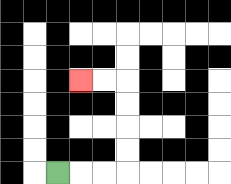{'start': '[2, 7]', 'end': '[3, 3]', 'path_directions': 'R,R,R,U,U,U,U,L,L', 'path_coordinates': '[[2, 7], [3, 7], [4, 7], [5, 7], [5, 6], [5, 5], [5, 4], [5, 3], [4, 3], [3, 3]]'}